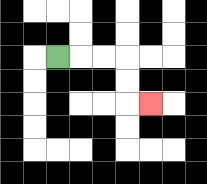{'start': '[2, 2]', 'end': '[6, 4]', 'path_directions': 'R,R,R,D,D,R', 'path_coordinates': '[[2, 2], [3, 2], [4, 2], [5, 2], [5, 3], [5, 4], [6, 4]]'}